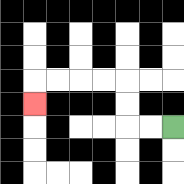{'start': '[7, 5]', 'end': '[1, 4]', 'path_directions': 'L,L,U,U,L,L,L,L,D', 'path_coordinates': '[[7, 5], [6, 5], [5, 5], [5, 4], [5, 3], [4, 3], [3, 3], [2, 3], [1, 3], [1, 4]]'}